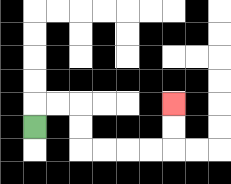{'start': '[1, 5]', 'end': '[7, 4]', 'path_directions': 'U,R,R,D,D,R,R,R,R,U,U', 'path_coordinates': '[[1, 5], [1, 4], [2, 4], [3, 4], [3, 5], [3, 6], [4, 6], [5, 6], [6, 6], [7, 6], [7, 5], [7, 4]]'}